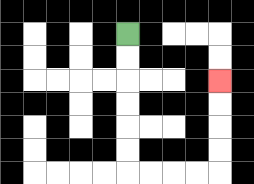{'start': '[5, 1]', 'end': '[9, 3]', 'path_directions': 'D,D,D,D,D,D,R,R,R,R,U,U,U,U', 'path_coordinates': '[[5, 1], [5, 2], [5, 3], [5, 4], [5, 5], [5, 6], [5, 7], [6, 7], [7, 7], [8, 7], [9, 7], [9, 6], [9, 5], [9, 4], [9, 3]]'}